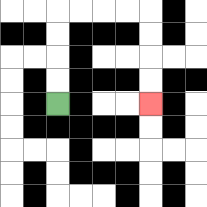{'start': '[2, 4]', 'end': '[6, 4]', 'path_directions': 'U,U,U,U,R,R,R,R,D,D,D,D', 'path_coordinates': '[[2, 4], [2, 3], [2, 2], [2, 1], [2, 0], [3, 0], [4, 0], [5, 0], [6, 0], [6, 1], [6, 2], [6, 3], [6, 4]]'}